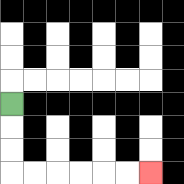{'start': '[0, 4]', 'end': '[6, 7]', 'path_directions': 'D,D,D,R,R,R,R,R,R', 'path_coordinates': '[[0, 4], [0, 5], [0, 6], [0, 7], [1, 7], [2, 7], [3, 7], [4, 7], [5, 7], [6, 7]]'}